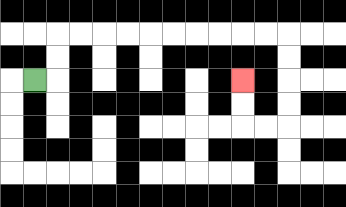{'start': '[1, 3]', 'end': '[10, 3]', 'path_directions': 'R,U,U,R,R,R,R,R,R,R,R,R,R,D,D,D,D,L,L,U,U', 'path_coordinates': '[[1, 3], [2, 3], [2, 2], [2, 1], [3, 1], [4, 1], [5, 1], [6, 1], [7, 1], [8, 1], [9, 1], [10, 1], [11, 1], [12, 1], [12, 2], [12, 3], [12, 4], [12, 5], [11, 5], [10, 5], [10, 4], [10, 3]]'}